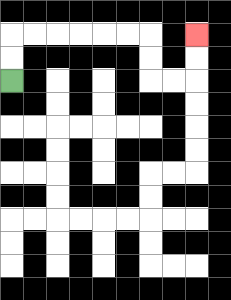{'start': '[0, 3]', 'end': '[8, 1]', 'path_directions': 'U,U,R,R,R,R,R,R,D,D,R,R,U,U', 'path_coordinates': '[[0, 3], [0, 2], [0, 1], [1, 1], [2, 1], [3, 1], [4, 1], [5, 1], [6, 1], [6, 2], [6, 3], [7, 3], [8, 3], [8, 2], [8, 1]]'}